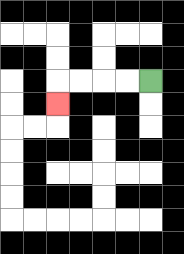{'start': '[6, 3]', 'end': '[2, 4]', 'path_directions': 'L,L,L,L,D', 'path_coordinates': '[[6, 3], [5, 3], [4, 3], [3, 3], [2, 3], [2, 4]]'}